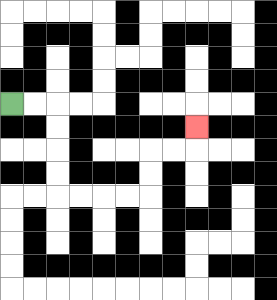{'start': '[0, 4]', 'end': '[8, 5]', 'path_directions': 'R,R,D,D,D,D,R,R,R,R,U,U,R,R,U', 'path_coordinates': '[[0, 4], [1, 4], [2, 4], [2, 5], [2, 6], [2, 7], [2, 8], [3, 8], [4, 8], [5, 8], [6, 8], [6, 7], [6, 6], [7, 6], [8, 6], [8, 5]]'}